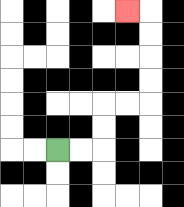{'start': '[2, 6]', 'end': '[5, 0]', 'path_directions': 'R,R,U,U,R,R,U,U,U,U,L', 'path_coordinates': '[[2, 6], [3, 6], [4, 6], [4, 5], [4, 4], [5, 4], [6, 4], [6, 3], [6, 2], [6, 1], [6, 0], [5, 0]]'}